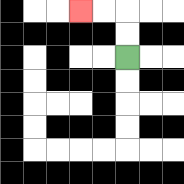{'start': '[5, 2]', 'end': '[3, 0]', 'path_directions': 'U,U,L,L', 'path_coordinates': '[[5, 2], [5, 1], [5, 0], [4, 0], [3, 0]]'}